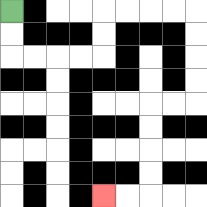{'start': '[0, 0]', 'end': '[4, 8]', 'path_directions': 'D,D,R,R,R,R,U,U,R,R,R,R,D,D,D,D,L,L,D,D,D,D,L,L', 'path_coordinates': '[[0, 0], [0, 1], [0, 2], [1, 2], [2, 2], [3, 2], [4, 2], [4, 1], [4, 0], [5, 0], [6, 0], [7, 0], [8, 0], [8, 1], [8, 2], [8, 3], [8, 4], [7, 4], [6, 4], [6, 5], [6, 6], [6, 7], [6, 8], [5, 8], [4, 8]]'}